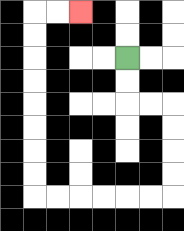{'start': '[5, 2]', 'end': '[3, 0]', 'path_directions': 'D,D,R,R,D,D,D,D,L,L,L,L,L,L,U,U,U,U,U,U,U,U,R,R', 'path_coordinates': '[[5, 2], [5, 3], [5, 4], [6, 4], [7, 4], [7, 5], [7, 6], [7, 7], [7, 8], [6, 8], [5, 8], [4, 8], [3, 8], [2, 8], [1, 8], [1, 7], [1, 6], [1, 5], [1, 4], [1, 3], [1, 2], [1, 1], [1, 0], [2, 0], [3, 0]]'}